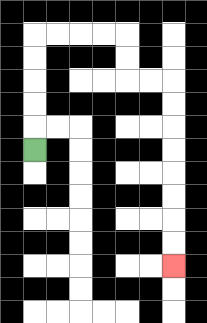{'start': '[1, 6]', 'end': '[7, 11]', 'path_directions': 'U,U,U,U,U,R,R,R,R,D,D,R,R,D,D,D,D,D,D,D,D', 'path_coordinates': '[[1, 6], [1, 5], [1, 4], [1, 3], [1, 2], [1, 1], [2, 1], [3, 1], [4, 1], [5, 1], [5, 2], [5, 3], [6, 3], [7, 3], [7, 4], [7, 5], [7, 6], [7, 7], [7, 8], [7, 9], [7, 10], [7, 11]]'}